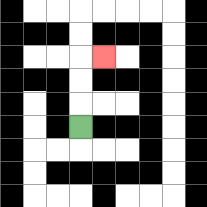{'start': '[3, 5]', 'end': '[4, 2]', 'path_directions': 'U,U,U,R', 'path_coordinates': '[[3, 5], [3, 4], [3, 3], [3, 2], [4, 2]]'}